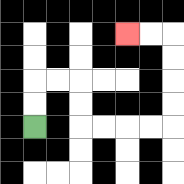{'start': '[1, 5]', 'end': '[5, 1]', 'path_directions': 'U,U,R,R,D,D,R,R,R,R,U,U,U,U,L,L', 'path_coordinates': '[[1, 5], [1, 4], [1, 3], [2, 3], [3, 3], [3, 4], [3, 5], [4, 5], [5, 5], [6, 5], [7, 5], [7, 4], [7, 3], [7, 2], [7, 1], [6, 1], [5, 1]]'}